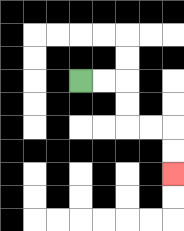{'start': '[3, 3]', 'end': '[7, 7]', 'path_directions': 'R,R,D,D,R,R,D,D', 'path_coordinates': '[[3, 3], [4, 3], [5, 3], [5, 4], [5, 5], [6, 5], [7, 5], [7, 6], [7, 7]]'}